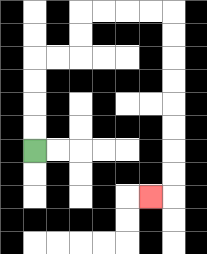{'start': '[1, 6]', 'end': '[6, 8]', 'path_directions': 'U,U,U,U,R,R,U,U,R,R,R,R,D,D,D,D,D,D,D,D,L', 'path_coordinates': '[[1, 6], [1, 5], [1, 4], [1, 3], [1, 2], [2, 2], [3, 2], [3, 1], [3, 0], [4, 0], [5, 0], [6, 0], [7, 0], [7, 1], [7, 2], [7, 3], [7, 4], [7, 5], [7, 6], [7, 7], [7, 8], [6, 8]]'}